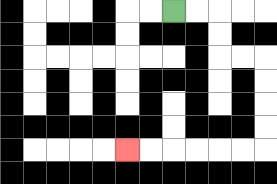{'start': '[7, 0]', 'end': '[5, 6]', 'path_directions': 'R,R,D,D,R,R,D,D,D,D,L,L,L,L,L,L', 'path_coordinates': '[[7, 0], [8, 0], [9, 0], [9, 1], [9, 2], [10, 2], [11, 2], [11, 3], [11, 4], [11, 5], [11, 6], [10, 6], [9, 6], [8, 6], [7, 6], [6, 6], [5, 6]]'}